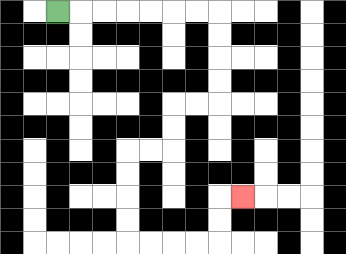{'start': '[2, 0]', 'end': '[10, 8]', 'path_directions': 'R,R,R,R,R,R,R,D,D,D,D,L,L,D,D,L,L,D,D,D,D,R,R,R,R,U,U,R', 'path_coordinates': '[[2, 0], [3, 0], [4, 0], [5, 0], [6, 0], [7, 0], [8, 0], [9, 0], [9, 1], [9, 2], [9, 3], [9, 4], [8, 4], [7, 4], [7, 5], [7, 6], [6, 6], [5, 6], [5, 7], [5, 8], [5, 9], [5, 10], [6, 10], [7, 10], [8, 10], [9, 10], [9, 9], [9, 8], [10, 8]]'}